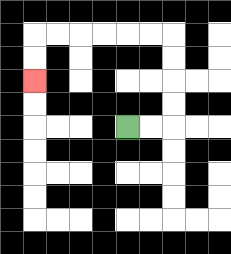{'start': '[5, 5]', 'end': '[1, 3]', 'path_directions': 'R,R,U,U,U,U,L,L,L,L,L,L,D,D', 'path_coordinates': '[[5, 5], [6, 5], [7, 5], [7, 4], [7, 3], [7, 2], [7, 1], [6, 1], [5, 1], [4, 1], [3, 1], [2, 1], [1, 1], [1, 2], [1, 3]]'}